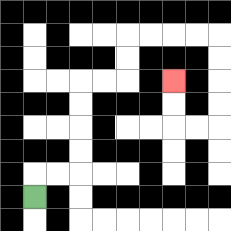{'start': '[1, 8]', 'end': '[7, 3]', 'path_directions': 'U,R,R,U,U,U,U,R,R,U,U,R,R,R,R,D,D,D,D,L,L,U,U', 'path_coordinates': '[[1, 8], [1, 7], [2, 7], [3, 7], [3, 6], [3, 5], [3, 4], [3, 3], [4, 3], [5, 3], [5, 2], [5, 1], [6, 1], [7, 1], [8, 1], [9, 1], [9, 2], [9, 3], [9, 4], [9, 5], [8, 5], [7, 5], [7, 4], [7, 3]]'}